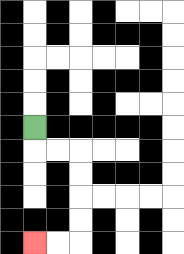{'start': '[1, 5]', 'end': '[1, 10]', 'path_directions': 'D,R,R,D,D,D,D,L,L', 'path_coordinates': '[[1, 5], [1, 6], [2, 6], [3, 6], [3, 7], [3, 8], [3, 9], [3, 10], [2, 10], [1, 10]]'}